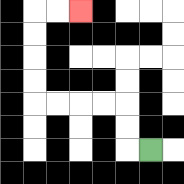{'start': '[6, 6]', 'end': '[3, 0]', 'path_directions': 'L,U,U,L,L,L,L,U,U,U,U,R,R', 'path_coordinates': '[[6, 6], [5, 6], [5, 5], [5, 4], [4, 4], [3, 4], [2, 4], [1, 4], [1, 3], [1, 2], [1, 1], [1, 0], [2, 0], [3, 0]]'}